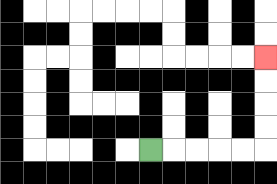{'start': '[6, 6]', 'end': '[11, 2]', 'path_directions': 'R,R,R,R,R,U,U,U,U', 'path_coordinates': '[[6, 6], [7, 6], [8, 6], [9, 6], [10, 6], [11, 6], [11, 5], [11, 4], [11, 3], [11, 2]]'}